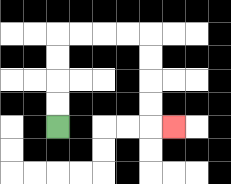{'start': '[2, 5]', 'end': '[7, 5]', 'path_directions': 'U,U,U,U,R,R,R,R,D,D,D,D,R', 'path_coordinates': '[[2, 5], [2, 4], [2, 3], [2, 2], [2, 1], [3, 1], [4, 1], [5, 1], [6, 1], [6, 2], [6, 3], [6, 4], [6, 5], [7, 5]]'}